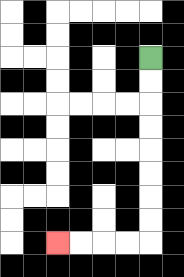{'start': '[6, 2]', 'end': '[2, 10]', 'path_directions': 'D,D,D,D,D,D,D,D,L,L,L,L', 'path_coordinates': '[[6, 2], [6, 3], [6, 4], [6, 5], [6, 6], [6, 7], [6, 8], [6, 9], [6, 10], [5, 10], [4, 10], [3, 10], [2, 10]]'}